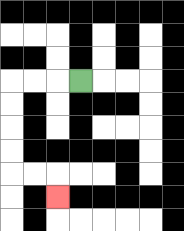{'start': '[3, 3]', 'end': '[2, 8]', 'path_directions': 'L,L,L,D,D,D,D,R,R,D', 'path_coordinates': '[[3, 3], [2, 3], [1, 3], [0, 3], [0, 4], [0, 5], [0, 6], [0, 7], [1, 7], [2, 7], [2, 8]]'}